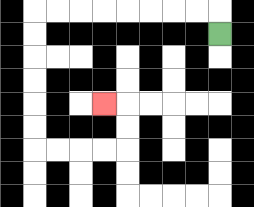{'start': '[9, 1]', 'end': '[4, 4]', 'path_directions': 'U,L,L,L,L,L,L,L,L,D,D,D,D,D,D,R,R,R,R,U,U,L', 'path_coordinates': '[[9, 1], [9, 0], [8, 0], [7, 0], [6, 0], [5, 0], [4, 0], [3, 0], [2, 0], [1, 0], [1, 1], [1, 2], [1, 3], [1, 4], [1, 5], [1, 6], [2, 6], [3, 6], [4, 6], [5, 6], [5, 5], [5, 4], [4, 4]]'}